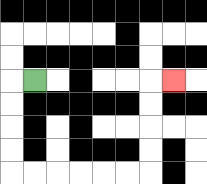{'start': '[1, 3]', 'end': '[7, 3]', 'path_directions': 'L,D,D,D,D,R,R,R,R,R,R,U,U,U,U,R', 'path_coordinates': '[[1, 3], [0, 3], [0, 4], [0, 5], [0, 6], [0, 7], [1, 7], [2, 7], [3, 7], [4, 7], [5, 7], [6, 7], [6, 6], [6, 5], [6, 4], [6, 3], [7, 3]]'}